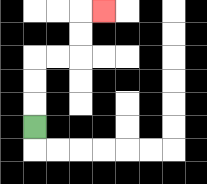{'start': '[1, 5]', 'end': '[4, 0]', 'path_directions': 'U,U,U,R,R,U,U,R', 'path_coordinates': '[[1, 5], [1, 4], [1, 3], [1, 2], [2, 2], [3, 2], [3, 1], [3, 0], [4, 0]]'}